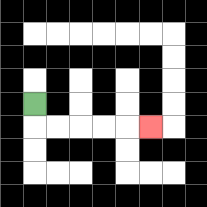{'start': '[1, 4]', 'end': '[6, 5]', 'path_directions': 'D,R,R,R,R,R', 'path_coordinates': '[[1, 4], [1, 5], [2, 5], [3, 5], [4, 5], [5, 5], [6, 5]]'}